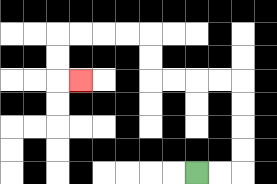{'start': '[8, 7]', 'end': '[3, 3]', 'path_directions': 'R,R,U,U,U,U,L,L,L,L,U,U,L,L,L,L,D,D,R', 'path_coordinates': '[[8, 7], [9, 7], [10, 7], [10, 6], [10, 5], [10, 4], [10, 3], [9, 3], [8, 3], [7, 3], [6, 3], [6, 2], [6, 1], [5, 1], [4, 1], [3, 1], [2, 1], [2, 2], [2, 3], [3, 3]]'}